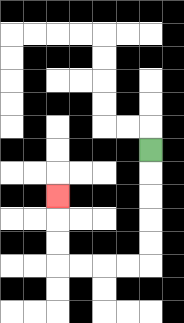{'start': '[6, 6]', 'end': '[2, 8]', 'path_directions': 'D,D,D,D,D,L,L,L,L,U,U,U', 'path_coordinates': '[[6, 6], [6, 7], [6, 8], [6, 9], [6, 10], [6, 11], [5, 11], [4, 11], [3, 11], [2, 11], [2, 10], [2, 9], [2, 8]]'}